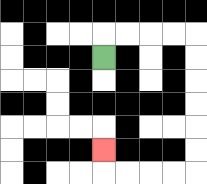{'start': '[4, 2]', 'end': '[4, 6]', 'path_directions': 'U,R,R,R,R,D,D,D,D,D,D,L,L,L,L,U', 'path_coordinates': '[[4, 2], [4, 1], [5, 1], [6, 1], [7, 1], [8, 1], [8, 2], [8, 3], [8, 4], [8, 5], [8, 6], [8, 7], [7, 7], [6, 7], [5, 7], [4, 7], [4, 6]]'}